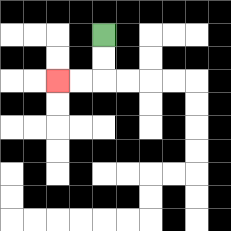{'start': '[4, 1]', 'end': '[2, 3]', 'path_directions': 'D,D,L,L', 'path_coordinates': '[[4, 1], [4, 2], [4, 3], [3, 3], [2, 3]]'}